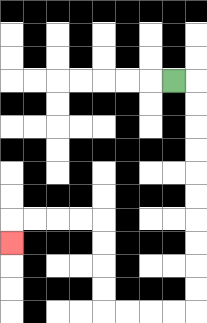{'start': '[7, 3]', 'end': '[0, 10]', 'path_directions': 'R,D,D,D,D,D,D,D,D,D,D,L,L,L,L,U,U,U,U,L,L,L,L,D', 'path_coordinates': '[[7, 3], [8, 3], [8, 4], [8, 5], [8, 6], [8, 7], [8, 8], [8, 9], [8, 10], [8, 11], [8, 12], [8, 13], [7, 13], [6, 13], [5, 13], [4, 13], [4, 12], [4, 11], [4, 10], [4, 9], [3, 9], [2, 9], [1, 9], [0, 9], [0, 10]]'}